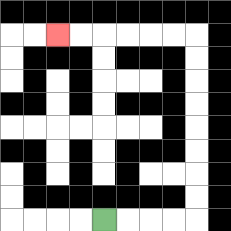{'start': '[4, 9]', 'end': '[2, 1]', 'path_directions': 'R,R,R,R,U,U,U,U,U,U,U,U,L,L,L,L,L,L', 'path_coordinates': '[[4, 9], [5, 9], [6, 9], [7, 9], [8, 9], [8, 8], [8, 7], [8, 6], [8, 5], [8, 4], [8, 3], [8, 2], [8, 1], [7, 1], [6, 1], [5, 1], [4, 1], [3, 1], [2, 1]]'}